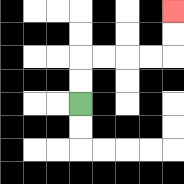{'start': '[3, 4]', 'end': '[7, 0]', 'path_directions': 'U,U,R,R,R,R,U,U', 'path_coordinates': '[[3, 4], [3, 3], [3, 2], [4, 2], [5, 2], [6, 2], [7, 2], [7, 1], [7, 0]]'}